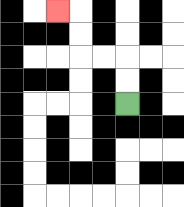{'start': '[5, 4]', 'end': '[2, 0]', 'path_directions': 'U,U,L,L,U,U,L', 'path_coordinates': '[[5, 4], [5, 3], [5, 2], [4, 2], [3, 2], [3, 1], [3, 0], [2, 0]]'}